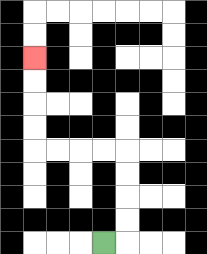{'start': '[4, 10]', 'end': '[1, 2]', 'path_directions': 'R,U,U,U,U,L,L,L,L,U,U,U,U', 'path_coordinates': '[[4, 10], [5, 10], [5, 9], [5, 8], [5, 7], [5, 6], [4, 6], [3, 6], [2, 6], [1, 6], [1, 5], [1, 4], [1, 3], [1, 2]]'}